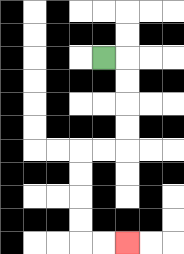{'start': '[4, 2]', 'end': '[5, 10]', 'path_directions': 'R,D,D,D,D,L,L,D,D,D,D,R,R', 'path_coordinates': '[[4, 2], [5, 2], [5, 3], [5, 4], [5, 5], [5, 6], [4, 6], [3, 6], [3, 7], [3, 8], [3, 9], [3, 10], [4, 10], [5, 10]]'}